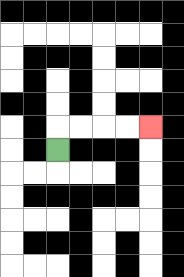{'start': '[2, 6]', 'end': '[6, 5]', 'path_directions': 'U,R,R,R,R', 'path_coordinates': '[[2, 6], [2, 5], [3, 5], [4, 5], [5, 5], [6, 5]]'}